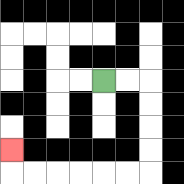{'start': '[4, 3]', 'end': '[0, 6]', 'path_directions': 'R,R,D,D,D,D,L,L,L,L,L,L,U', 'path_coordinates': '[[4, 3], [5, 3], [6, 3], [6, 4], [6, 5], [6, 6], [6, 7], [5, 7], [4, 7], [3, 7], [2, 7], [1, 7], [0, 7], [0, 6]]'}